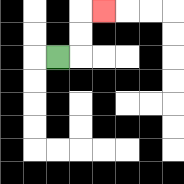{'start': '[2, 2]', 'end': '[4, 0]', 'path_directions': 'R,U,U,R', 'path_coordinates': '[[2, 2], [3, 2], [3, 1], [3, 0], [4, 0]]'}